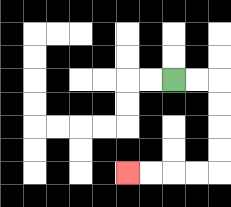{'start': '[7, 3]', 'end': '[5, 7]', 'path_directions': 'R,R,D,D,D,D,L,L,L,L', 'path_coordinates': '[[7, 3], [8, 3], [9, 3], [9, 4], [9, 5], [9, 6], [9, 7], [8, 7], [7, 7], [6, 7], [5, 7]]'}